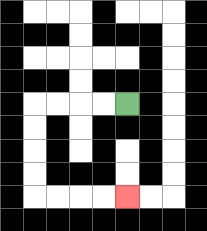{'start': '[5, 4]', 'end': '[5, 8]', 'path_directions': 'L,L,L,L,D,D,D,D,R,R,R,R', 'path_coordinates': '[[5, 4], [4, 4], [3, 4], [2, 4], [1, 4], [1, 5], [1, 6], [1, 7], [1, 8], [2, 8], [3, 8], [4, 8], [5, 8]]'}